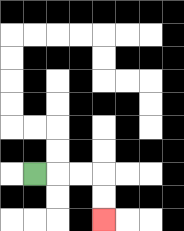{'start': '[1, 7]', 'end': '[4, 9]', 'path_directions': 'R,R,R,D,D', 'path_coordinates': '[[1, 7], [2, 7], [3, 7], [4, 7], [4, 8], [4, 9]]'}